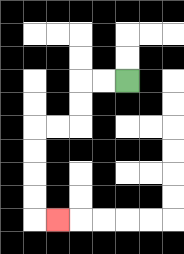{'start': '[5, 3]', 'end': '[2, 9]', 'path_directions': 'L,L,D,D,L,L,D,D,D,D,R', 'path_coordinates': '[[5, 3], [4, 3], [3, 3], [3, 4], [3, 5], [2, 5], [1, 5], [1, 6], [1, 7], [1, 8], [1, 9], [2, 9]]'}